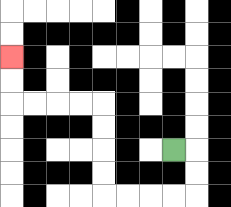{'start': '[7, 6]', 'end': '[0, 2]', 'path_directions': 'R,D,D,L,L,L,L,U,U,U,U,L,L,L,L,U,U', 'path_coordinates': '[[7, 6], [8, 6], [8, 7], [8, 8], [7, 8], [6, 8], [5, 8], [4, 8], [4, 7], [4, 6], [4, 5], [4, 4], [3, 4], [2, 4], [1, 4], [0, 4], [0, 3], [0, 2]]'}